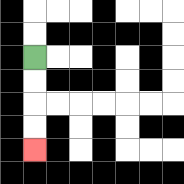{'start': '[1, 2]', 'end': '[1, 6]', 'path_directions': 'D,D,D,D', 'path_coordinates': '[[1, 2], [1, 3], [1, 4], [1, 5], [1, 6]]'}